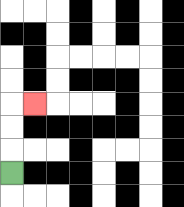{'start': '[0, 7]', 'end': '[1, 4]', 'path_directions': 'U,U,U,R', 'path_coordinates': '[[0, 7], [0, 6], [0, 5], [0, 4], [1, 4]]'}